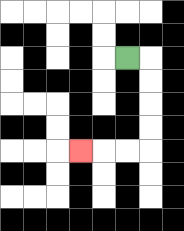{'start': '[5, 2]', 'end': '[3, 6]', 'path_directions': 'R,D,D,D,D,L,L,L', 'path_coordinates': '[[5, 2], [6, 2], [6, 3], [6, 4], [6, 5], [6, 6], [5, 6], [4, 6], [3, 6]]'}